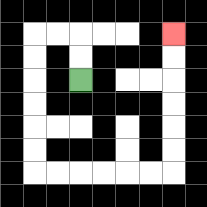{'start': '[3, 3]', 'end': '[7, 1]', 'path_directions': 'U,U,L,L,D,D,D,D,D,D,R,R,R,R,R,R,U,U,U,U,U,U', 'path_coordinates': '[[3, 3], [3, 2], [3, 1], [2, 1], [1, 1], [1, 2], [1, 3], [1, 4], [1, 5], [1, 6], [1, 7], [2, 7], [3, 7], [4, 7], [5, 7], [6, 7], [7, 7], [7, 6], [7, 5], [7, 4], [7, 3], [7, 2], [7, 1]]'}